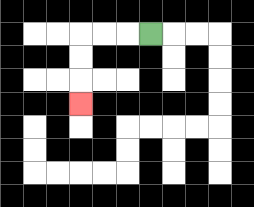{'start': '[6, 1]', 'end': '[3, 4]', 'path_directions': 'L,L,L,D,D,D', 'path_coordinates': '[[6, 1], [5, 1], [4, 1], [3, 1], [3, 2], [3, 3], [3, 4]]'}